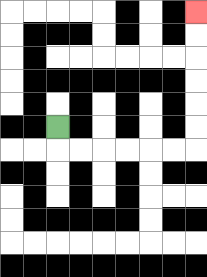{'start': '[2, 5]', 'end': '[8, 0]', 'path_directions': 'D,R,R,R,R,R,R,U,U,U,U,U,U', 'path_coordinates': '[[2, 5], [2, 6], [3, 6], [4, 6], [5, 6], [6, 6], [7, 6], [8, 6], [8, 5], [8, 4], [8, 3], [8, 2], [8, 1], [8, 0]]'}